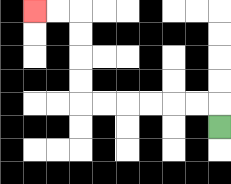{'start': '[9, 5]', 'end': '[1, 0]', 'path_directions': 'U,L,L,L,L,L,L,U,U,U,U,L,L', 'path_coordinates': '[[9, 5], [9, 4], [8, 4], [7, 4], [6, 4], [5, 4], [4, 4], [3, 4], [3, 3], [3, 2], [3, 1], [3, 0], [2, 0], [1, 0]]'}